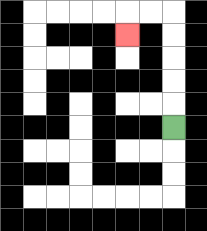{'start': '[7, 5]', 'end': '[5, 1]', 'path_directions': 'U,U,U,U,U,L,L,D', 'path_coordinates': '[[7, 5], [7, 4], [7, 3], [7, 2], [7, 1], [7, 0], [6, 0], [5, 0], [5, 1]]'}